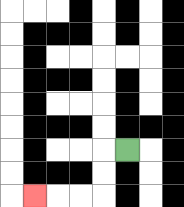{'start': '[5, 6]', 'end': '[1, 8]', 'path_directions': 'L,D,D,L,L,L', 'path_coordinates': '[[5, 6], [4, 6], [4, 7], [4, 8], [3, 8], [2, 8], [1, 8]]'}